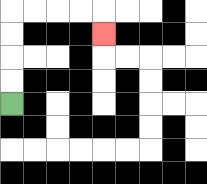{'start': '[0, 4]', 'end': '[4, 1]', 'path_directions': 'U,U,U,U,R,R,R,R,D', 'path_coordinates': '[[0, 4], [0, 3], [0, 2], [0, 1], [0, 0], [1, 0], [2, 0], [3, 0], [4, 0], [4, 1]]'}